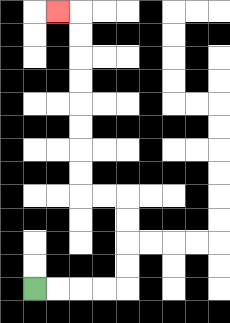{'start': '[1, 12]', 'end': '[2, 0]', 'path_directions': 'R,R,R,R,U,U,U,U,L,L,U,U,U,U,U,U,U,U,L', 'path_coordinates': '[[1, 12], [2, 12], [3, 12], [4, 12], [5, 12], [5, 11], [5, 10], [5, 9], [5, 8], [4, 8], [3, 8], [3, 7], [3, 6], [3, 5], [3, 4], [3, 3], [3, 2], [3, 1], [3, 0], [2, 0]]'}